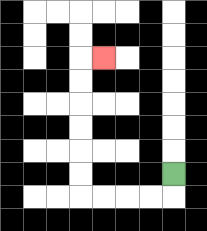{'start': '[7, 7]', 'end': '[4, 2]', 'path_directions': 'D,L,L,L,L,U,U,U,U,U,U,R', 'path_coordinates': '[[7, 7], [7, 8], [6, 8], [5, 8], [4, 8], [3, 8], [3, 7], [3, 6], [3, 5], [3, 4], [3, 3], [3, 2], [4, 2]]'}